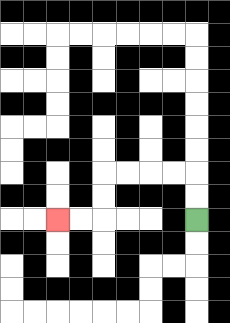{'start': '[8, 9]', 'end': '[2, 9]', 'path_directions': 'U,U,L,L,L,L,D,D,L,L', 'path_coordinates': '[[8, 9], [8, 8], [8, 7], [7, 7], [6, 7], [5, 7], [4, 7], [4, 8], [4, 9], [3, 9], [2, 9]]'}